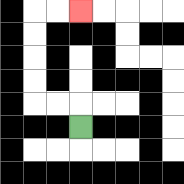{'start': '[3, 5]', 'end': '[3, 0]', 'path_directions': 'U,L,L,U,U,U,U,R,R', 'path_coordinates': '[[3, 5], [3, 4], [2, 4], [1, 4], [1, 3], [1, 2], [1, 1], [1, 0], [2, 0], [3, 0]]'}